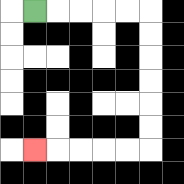{'start': '[1, 0]', 'end': '[1, 6]', 'path_directions': 'R,R,R,R,R,D,D,D,D,D,D,L,L,L,L,L', 'path_coordinates': '[[1, 0], [2, 0], [3, 0], [4, 0], [5, 0], [6, 0], [6, 1], [6, 2], [6, 3], [6, 4], [6, 5], [6, 6], [5, 6], [4, 6], [3, 6], [2, 6], [1, 6]]'}